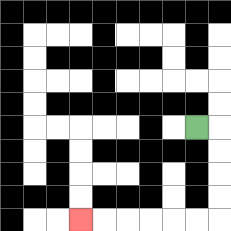{'start': '[8, 5]', 'end': '[3, 9]', 'path_directions': 'R,D,D,D,D,L,L,L,L,L,L', 'path_coordinates': '[[8, 5], [9, 5], [9, 6], [9, 7], [9, 8], [9, 9], [8, 9], [7, 9], [6, 9], [5, 9], [4, 9], [3, 9]]'}